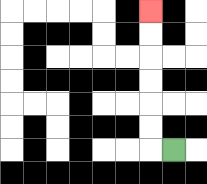{'start': '[7, 6]', 'end': '[6, 0]', 'path_directions': 'L,U,U,U,U,U,U', 'path_coordinates': '[[7, 6], [6, 6], [6, 5], [6, 4], [6, 3], [6, 2], [6, 1], [6, 0]]'}